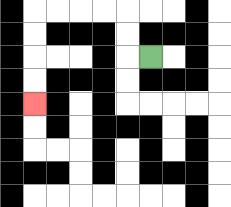{'start': '[6, 2]', 'end': '[1, 4]', 'path_directions': 'L,U,U,L,L,L,L,D,D,D,D', 'path_coordinates': '[[6, 2], [5, 2], [5, 1], [5, 0], [4, 0], [3, 0], [2, 0], [1, 0], [1, 1], [1, 2], [1, 3], [1, 4]]'}